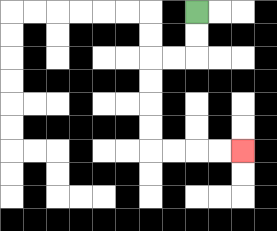{'start': '[8, 0]', 'end': '[10, 6]', 'path_directions': 'D,D,L,L,D,D,D,D,R,R,R,R', 'path_coordinates': '[[8, 0], [8, 1], [8, 2], [7, 2], [6, 2], [6, 3], [6, 4], [6, 5], [6, 6], [7, 6], [8, 6], [9, 6], [10, 6]]'}